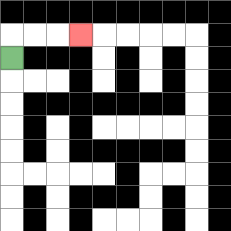{'start': '[0, 2]', 'end': '[3, 1]', 'path_directions': 'U,R,R,R', 'path_coordinates': '[[0, 2], [0, 1], [1, 1], [2, 1], [3, 1]]'}